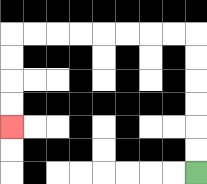{'start': '[8, 7]', 'end': '[0, 5]', 'path_directions': 'U,U,U,U,U,U,L,L,L,L,L,L,L,L,D,D,D,D', 'path_coordinates': '[[8, 7], [8, 6], [8, 5], [8, 4], [8, 3], [8, 2], [8, 1], [7, 1], [6, 1], [5, 1], [4, 1], [3, 1], [2, 1], [1, 1], [0, 1], [0, 2], [0, 3], [0, 4], [0, 5]]'}